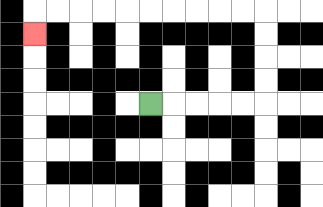{'start': '[6, 4]', 'end': '[1, 1]', 'path_directions': 'R,R,R,R,R,U,U,U,U,L,L,L,L,L,L,L,L,L,L,D', 'path_coordinates': '[[6, 4], [7, 4], [8, 4], [9, 4], [10, 4], [11, 4], [11, 3], [11, 2], [11, 1], [11, 0], [10, 0], [9, 0], [8, 0], [7, 0], [6, 0], [5, 0], [4, 0], [3, 0], [2, 0], [1, 0], [1, 1]]'}